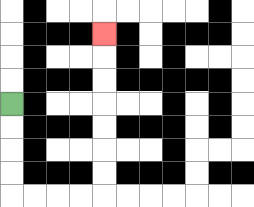{'start': '[0, 4]', 'end': '[4, 1]', 'path_directions': 'D,D,D,D,R,R,R,R,U,U,U,U,U,U,U', 'path_coordinates': '[[0, 4], [0, 5], [0, 6], [0, 7], [0, 8], [1, 8], [2, 8], [3, 8], [4, 8], [4, 7], [4, 6], [4, 5], [4, 4], [4, 3], [4, 2], [4, 1]]'}